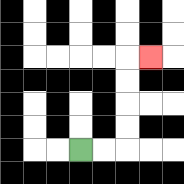{'start': '[3, 6]', 'end': '[6, 2]', 'path_directions': 'R,R,U,U,U,U,R', 'path_coordinates': '[[3, 6], [4, 6], [5, 6], [5, 5], [5, 4], [5, 3], [5, 2], [6, 2]]'}